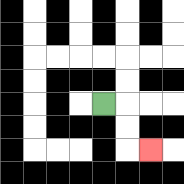{'start': '[4, 4]', 'end': '[6, 6]', 'path_directions': 'R,D,D,R', 'path_coordinates': '[[4, 4], [5, 4], [5, 5], [5, 6], [6, 6]]'}